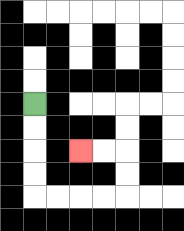{'start': '[1, 4]', 'end': '[3, 6]', 'path_directions': 'D,D,D,D,R,R,R,R,U,U,L,L', 'path_coordinates': '[[1, 4], [1, 5], [1, 6], [1, 7], [1, 8], [2, 8], [3, 8], [4, 8], [5, 8], [5, 7], [5, 6], [4, 6], [3, 6]]'}